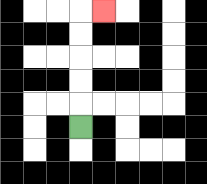{'start': '[3, 5]', 'end': '[4, 0]', 'path_directions': 'U,U,U,U,U,R', 'path_coordinates': '[[3, 5], [3, 4], [3, 3], [3, 2], [3, 1], [3, 0], [4, 0]]'}